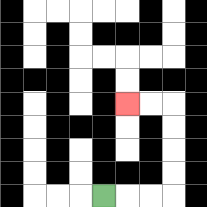{'start': '[4, 8]', 'end': '[5, 4]', 'path_directions': 'R,R,R,U,U,U,U,L,L', 'path_coordinates': '[[4, 8], [5, 8], [6, 8], [7, 8], [7, 7], [7, 6], [7, 5], [7, 4], [6, 4], [5, 4]]'}